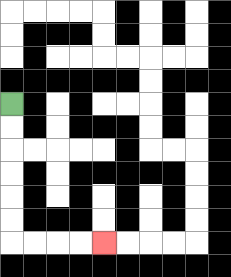{'start': '[0, 4]', 'end': '[4, 10]', 'path_directions': 'D,D,D,D,D,D,R,R,R,R', 'path_coordinates': '[[0, 4], [0, 5], [0, 6], [0, 7], [0, 8], [0, 9], [0, 10], [1, 10], [2, 10], [3, 10], [4, 10]]'}